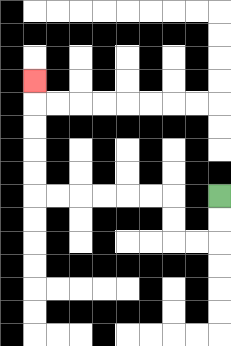{'start': '[9, 8]', 'end': '[1, 3]', 'path_directions': 'D,D,L,L,U,U,L,L,L,L,L,L,U,U,U,U,U', 'path_coordinates': '[[9, 8], [9, 9], [9, 10], [8, 10], [7, 10], [7, 9], [7, 8], [6, 8], [5, 8], [4, 8], [3, 8], [2, 8], [1, 8], [1, 7], [1, 6], [1, 5], [1, 4], [1, 3]]'}